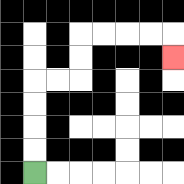{'start': '[1, 7]', 'end': '[7, 2]', 'path_directions': 'U,U,U,U,R,R,U,U,R,R,R,R,D', 'path_coordinates': '[[1, 7], [1, 6], [1, 5], [1, 4], [1, 3], [2, 3], [3, 3], [3, 2], [3, 1], [4, 1], [5, 1], [6, 1], [7, 1], [7, 2]]'}